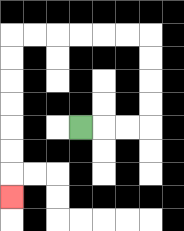{'start': '[3, 5]', 'end': '[0, 8]', 'path_directions': 'R,R,R,U,U,U,U,L,L,L,L,L,L,D,D,D,D,D,D,D', 'path_coordinates': '[[3, 5], [4, 5], [5, 5], [6, 5], [6, 4], [6, 3], [6, 2], [6, 1], [5, 1], [4, 1], [3, 1], [2, 1], [1, 1], [0, 1], [0, 2], [0, 3], [0, 4], [0, 5], [0, 6], [0, 7], [0, 8]]'}